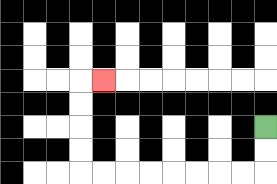{'start': '[11, 5]', 'end': '[4, 3]', 'path_directions': 'D,D,L,L,L,L,L,L,L,L,U,U,U,U,R', 'path_coordinates': '[[11, 5], [11, 6], [11, 7], [10, 7], [9, 7], [8, 7], [7, 7], [6, 7], [5, 7], [4, 7], [3, 7], [3, 6], [3, 5], [3, 4], [3, 3], [4, 3]]'}